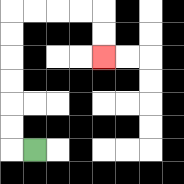{'start': '[1, 6]', 'end': '[4, 2]', 'path_directions': 'L,U,U,U,U,U,U,R,R,R,R,D,D', 'path_coordinates': '[[1, 6], [0, 6], [0, 5], [0, 4], [0, 3], [0, 2], [0, 1], [0, 0], [1, 0], [2, 0], [3, 0], [4, 0], [4, 1], [4, 2]]'}